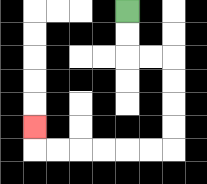{'start': '[5, 0]', 'end': '[1, 5]', 'path_directions': 'D,D,R,R,D,D,D,D,L,L,L,L,L,L,U', 'path_coordinates': '[[5, 0], [5, 1], [5, 2], [6, 2], [7, 2], [7, 3], [7, 4], [7, 5], [7, 6], [6, 6], [5, 6], [4, 6], [3, 6], [2, 6], [1, 6], [1, 5]]'}